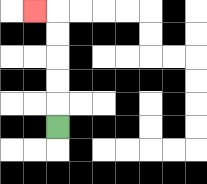{'start': '[2, 5]', 'end': '[1, 0]', 'path_directions': 'U,U,U,U,U,L', 'path_coordinates': '[[2, 5], [2, 4], [2, 3], [2, 2], [2, 1], [2, 0], [1, 0]]'}